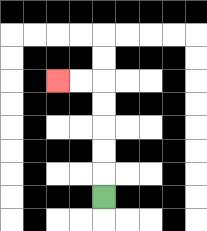{'start': '[4, 8]', 'end': '[2, 3]', 'path_directions': 'U,U,U,U,U,L,L', 'path_coordinates': '[[4, 8], [4, 7], [4, 6], [4, 5], [4, 4], [4, 3], [3, 3], [2, 3]]'}